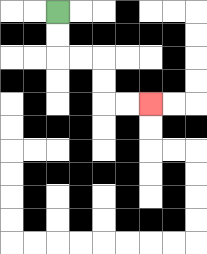{'start': '[2, 0]', 'end': '[6, 4]', 'path_directions': 'D,D,R,R,D,D,R,R', 'path_coordinates': '[[2, 0], [2, 1], [2, 2], [3, 2], [4, 2], [4, 3], [4, 4], [5, 4], [6, 4]]'}